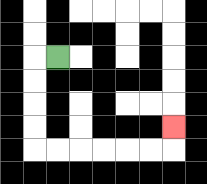{'start': '[2, 2]', 'end': '[7, 5]', 'path_directions': 'L,D,D,D,D,R,R,R,R,R,R,U', 'path_coordinates': '[[2, 2], [1, 2], [1, 3], [1, 4], [1, 5], [1, 6], [2, 6], [3, 6], [4, 6], [5, 6], [6, 6], [7, 6], [7, 5]]'}